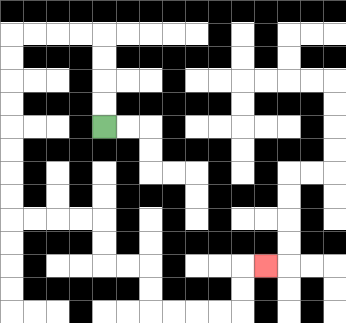{'start': '[4, 5]', 'end': '[11, 11]', 'path_directions': 'U,U,U,U,L,L,L,L,D,D,D,D,D,D,D,D,R,R,R,R,D,D,R,R,D,D,R,R,R,R,U,U,R', 'path_coordinates': '[[4, 5], [4, 4], [4, 3], [4, 2], [4, 1], [3, 1], [2, 1], [1, 1], [0, 1], [0, 2], [0, 3], [0, 4], [0, 5], [0, 6], [0, 7], [0, 8], [0, 9], [1, 9], [2, 9], [3, 9], [4, 9], [4, 10], [4, 11], [5, 11], [6, 11], [6, 12], [6, 13], [7, 13], [8, 13], [9, 13], [10, 13], [10, 12], [10, 11], [11, 11]]'}